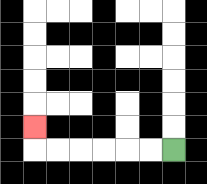{'start': '[7, 6]', 'end': '[1, 5]', 'path_directions': 'L,L,L,L,L,L,U', 'path_coordinates': '[[7, 6], [6, 6], [5, 6], [4, 6], [3, 6], [2, 6], [1, 6], [1, 5]]'}